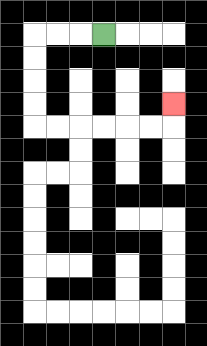{'start': '[4, 1]', 'end': '[7, 4]', 'path_directions': 'L,L,L,D,D,D,D,R,R,R,R,R,R,U', 'path_coordinates': '[[4, 1], [3, 1], [2, 1], [1, 1], [1, 2], [1, 3], [1, 4], [1, 5], [2, 5], [3, 5], [4, 5], [5, 5], [6, 5], [7, 5], [7, 4]]'}